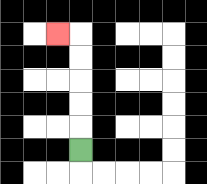{'start': '[3, 6]', 'end': '[2, 1]', 'path_directions': 'U,U,U,U,U,L', 'path_coordinates': '[[3, 6], [3, 5], [3, 4], [3, 3], [3, 2], [3, 1], [2, 1]]'}